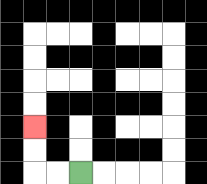{'start': '[3, 7]', 'end': '[1, 5]', 'path_directions': 'L,L,U,U', 'path_coordinates': '[[3, 7], [2, 7], [1, 7], [1, 6], [1, 5]]'}